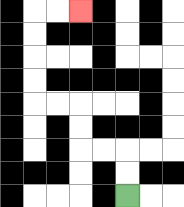{'start': '[5, 8]', 'end': '[3, 0]', 'path_directions': 'U,U,L,L,U,U,L,L,U,U,U,U,R,R', 'path_coordinates': '[[5, 8], [5, 7], [5, 6], [4, 6], [3, 6], [3, 5], [3, 4], [2, 4], [1, 4], [1, 3], [1, 2], [1, 1], [1, 0], [2, 0], [3, 0]]'}